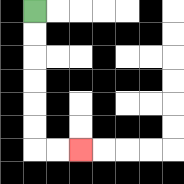{'start': '[1, 0]', 'end': '[3, 6]', 'path_directions': 'D,D,D,D,D,D,R,R', 'path_coordinates': '[[1, 0], [1, 1], [1, 2], [1, 3], [1, 4], [1, 5], [1, 6], [2, 6], [3, 6]]'}